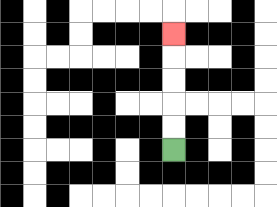{'start': '[7, 6]', 'end': '[7, 1]', 'path_directions': 'U,U,U,U,U', 'path_coordinates': '[[7, 6], [7, 5], [7, 4], [7, 3], [7, 2], [7, 1]]'}